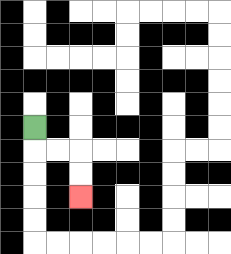{'start': '[1, 5]', 'end': '[3, 8]', 'path_directions': 'D,R,R,D,D', 'path_coordinates': '[[1, 5], [1, 6], [2, 6], [3, 6], [3, 7], [3, 8]]'}